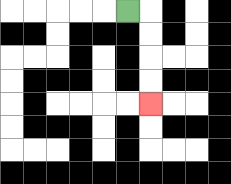{'start': '[5, 0]', 'end': '[6, 4]', 'path_directions': 'R,D,D,D,D', 'path_coordinates': '[[5, 0], [6, 0], [6, 1], [6, 2], [6, 3], [6, 4]]'}